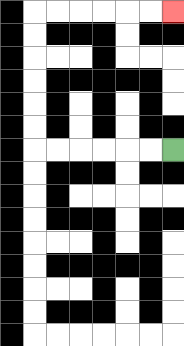{'start': '[7, 6]', 'end': '[7, 0]', 'path_directions': 'L,L,L,L,L,L,U,U,U,U,U,U,R,R,R,R,R,R', 'path_coordinates': '[[7, 6], [6, 6], [5, 6], [4, 6], [3, 6], [2, 6], [1, 6], [1, 5], [1, 4], [1, 3], [1, 2], [1, 1], [1, 0], [2, 0], [3, 0], [4, 0], [5, 0], [6, 0], [7, 0]]'}